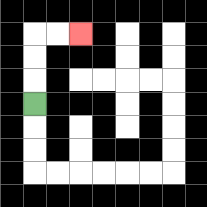{'start': '[1, 4]', 'end': '[3, 1]', 'path_directions': 'U,U,U,R,R', 'path_coordinates': '[[1, 4], [1, 3], [1, 2], [1, 1], [2, 1], [3, 1]]'}